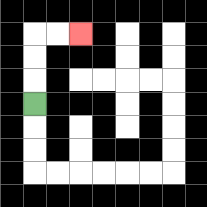{'start': '[1, 4]', 'end': '[3, 1]', 'path_directions': 'U,U,U,R,R', 'path_coordinates': '[[1, 4], [1, 3], [1, 2], [1, 1], [2, 1], [3, 1]]'}